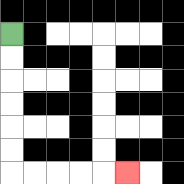{'start': '[0, 1]', 'end': '[5, 7]', 'path_directions': 'D,D,D,D,D,D,R,R,R,R,R', 'path_coordinates': '[[0, 1], [0, 2], [0, 3], [0, 4], [0, 5], [0, 6], [0, 7], [1, 7], [2, 7], [3, 7], [4, 7], [5, 7]]'}